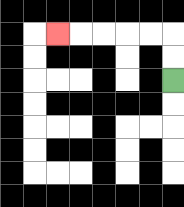{'start': '[7, 3]', 'end': '[2, 1]', 'path_directions': 'U,U,L,L,L,L,L', 'path_coordinates': '[[7, 3], [7, 2], [7, 1], [6, 1], [5, 1], [4, 1], [3, 1], [2, 1]]'}